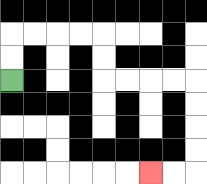{'start': '[0, 3]', 'end': '[6, 7]', 'path_directions': 'U,U,R,R,R,R,D,D,R,R,R,R,D,D,D,D,L,L', 'path_coordinates': '[[0, 3], [0, 2], [0, 1], [1, 1], [2, 1], [3, 1], [4, 1], [4, 2], [4, 3], [5, 3], [6, 3], [7, 3], [8, 3], [8, 4], [8, 5], [8, 6], [8, 7], [7, 7], [6, 7]]'}